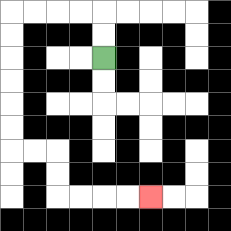{'start': '[4, 2]', 'end': '[6, 8]', 'path_directions': 'U,U,L,L,L,L,D,D,D,D,D,D,R,R,D,D,R,R,R,R', 'path_coordinates': '[[4, 2], [4, 1], [4, 0], [3, 0], [2, 0], [1, 0], [0, 0], [0, 1], [0, 2], [0, 3], [0, 4], [0, 5], [0, 6], [1, 6], [2, 6], [2, 7], [2, 8], [3, 8], [4, 8], [5, 8], [6, 8]]'}